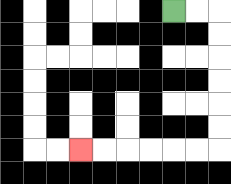{'start': '[7, 0]', 'end': '[3, 6]', 'path_directions': 'R,R,D,D,D,D,D,D,L,L,L,L,L,L', 'path_coordinates': '[[7, 0], [8, 0], [9, 0], [9, 1], [9, 2], [9, 3], [9, 4], [9, 5], [9, 6], [8, 6], [7, 6], [6, 6], [5, 6], [4, 6], [3, 6]]'}